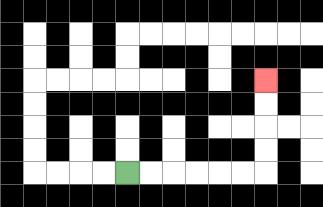{'start': '[5, 7]', 'end': '[11, 3]', 'path_directions': 'R,R,R,R,R,R,U,U,U,U', 'path_coordinates': '[[5, 7], [6, 7], [7, 7], [8, 7], [9, 7], [10, 7], [11, 7], [11, 6], [11, 5], [11, 4], [11, 3]]'}